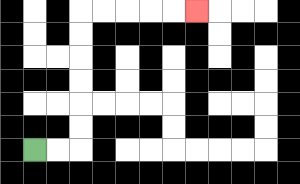{'start': '[1, 6]', 'end': '[8, 0]', 'path_directions': 'R,R,U,U,U,U,U,U,R,R,R,R,R', 'path_coordinates': '[[1, 6], [2, 6], [3, 6], [3, 5], [3, 4], [3, 3], [3, 2], [3, 1], [3, 0], [4, 0], [5, 0], [6, 0], [7, 0], [8, 0]]'}